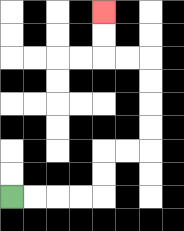{'start': '[0, 8]', 'end': '[4, 0]', 'path_directions': 'R,R,R,R,U,U,R,R,U,U,U,U,L,L,U,U', 'path_coordinates': '[[0, 8], [1, 8], [2, 8], [3, 8], [4, 8], [4, 7], [4, 6], [5, 6], [6, 6], [6, 5], [6, 4], [6, 3], [6, 2], [5, 2], [4, 2], [4, 1], [4, 0]]'}